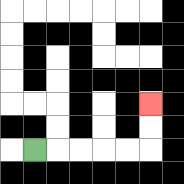{'start': '[1, 6]', 'end': '[6, 4]', 'path_directions': 'R,R,R,R,R,U,U', 'path_coordinates': '[[1, 6], [2, 6], [3, 6], [4, 6], [5, 6], [6, 6], [6, 5], [6, 4]]'}